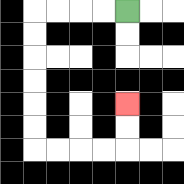{'start': '[5, 0]', 'end': '[5, 4]', 'path_directions': 'L,L,L,L,D,D,D,D,D,D,R,R,R,R,U,U', 'path_coordinates': '[[5, 0], [4, 0], [3, 0], [2, 0], [1, 0], [1, 1], [1, 2], [1, 3], [1, 4], [1, 5], [1, 6], [2, 6], [3, 6], [4, 6], [5, 6], [5, 5], [5, 4]]'}